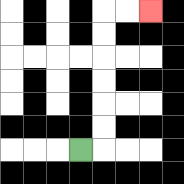{'start': '[3, 6]', 'end': '[6, 0]', 'path_directions': 'R,U,U,U,U,U,U,R,R', 'path_coordinates': '[[3, 6], [4, 6], [4, 5], [4, 4], [4, 3], [4, 2], [4, 1], [4, 0], [5, 0], [6, 0]]'}